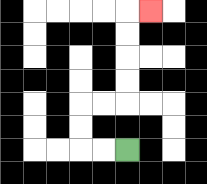{'start': '[5, 6]', 'end': '[6, 0]', 'path_directions': 'L,L,U,U,R,R,U,U,U,U,R', 'path_coordinates': '[[5, 6], [4, 6], [3, 6], [3, 5], [3, 4], [4, 4], [5, 4], [5, 3], [5, 2], [5, 1], [5, 0], [6, 0]]'}